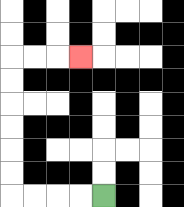{'start': '[4, 8]', 'end': '[3, 2]', 'path_directions': 'L,L,L,L,U,U,U,U,U,U,R,R,R', 'path_coordinates': '[[4, 8], [3, 8], [2, 8], [1, 8], [0, 8], [0, 7], [0, 6], [0, 5], [0, 4], [0, 3], [0, 2], [1, 2], [2, 2], [3, 2]]'}